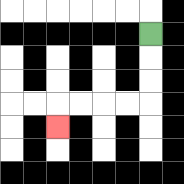{'start': '[6, 1]', 'end': '[2, 5]', 'path_directions': 'D,D,D,L,L,L,L,D', 'path_coordinates': '[[6, 1], [6, 2], [6, 3], [6, 4], [5, 4], [4, 4], [3, 4], [2, 4], [2, 5]]'}